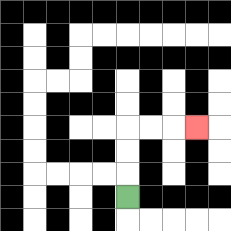{'start': '[5, 8]', 'end': '[8, 5]', 'path_directions': 'U,U,U,R,R,R', 'path_coordinates': '[[5, 8], [5, 7], [5, 6], [5, 5], [6, 5], [7, 5], [8, 5]]'}